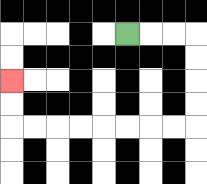{'start': '[5, 1]', 'end': '[0, 3]', 'path_directions': 'R,R,R,D,D,D,D,L,L,L,L,L,L,L,L,U,U', 'path_coordinates': '[[5, 1], [6, 1], [7, 1], [8, 1], [8, 2], [8, 3], [8, 4], [8, 5], [7, 5], [6, 5], [5, 5], [4, 5], [3, 5], [2, 5], [1, 5], [0, 5], [0, 4], [0, 3]]'}